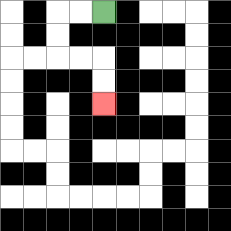{'start': '[4, 0]', 'end': '[4, 4]', 'path_directions': 'L,L,D,D,R,R,D,D', 'path_coordinates': '[[4, 0], [3, 0], [2, 0], [2, 1], [2, 2], [3, 2], [4, 2], [4, 3], [4, 4]]'}